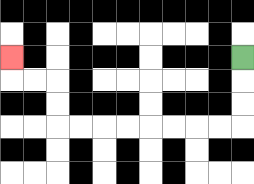{'start': '[10, 2]', 'end': '[0, 2]', 'path_directions': 'D,D,D,L,L,L,L,L,L,L,L,U,U,L,L,U', 'path_coordinates': '[[10, 2], [10, 3], [10, 4], [10, 5], [9, 5], [8, 5], [7, 5], [6, 5], [5, 5], [4, 5], [3, 5], [2, 5], [2, 4], [2, 3], [1, 3], [0, 3], [0, 2]]'}